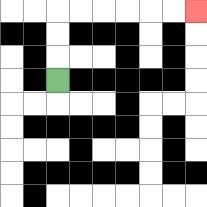{'start': '[2, 3]', 'end': '[8, 0]', 'path_directions': 'U,U,U,R,R,R,R,R,R', 'path_coordinates': '[[2, 3], [2, 2], [2, 1], [2, 0], [3, 0], [4, 0], [5, 0], [6, 0], [7, 0], [8, 0]]'}